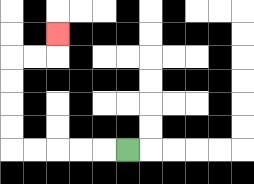{'start': '[5, 6]', 'end': '[2, 1]', 'path_directions': 'L,L,L,L,L,U,U,U,U,R,R,U', 'path_coordinates': '[[5, 6], [4, 6], [3, 6], [2, 6], [1, 6], [0, 6], [0, 5], [0, 4], [0, 3], [0, 2], [1, 2], [2, 2], [2, 1]]'}